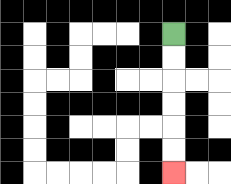{'start': '[7, 1]', 'end': '[7, 7]', 'path_directions': 'D,D,D,D,D,D', 'path_coordinates': '[[7, 1], [7, 2], [7, 3], [7, 4], [7, 5], [7, 6], [7, 7]]'}